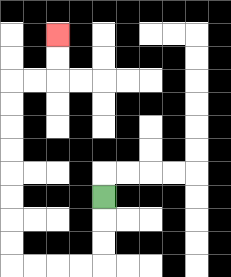{'start': '[4, 8]', 'end': '[2, 1]', 'path_directions': 'D,D,D,L,L,L,L,U,U,U,U,U,U,U,U,R,R,U,U', 'path_coordinates': '[[4, 8], [4, 9], [4, 10], [4, 11], [3, 11], [2, 11], [1, 11], [0, 11], [0, 10], [0, 9], [0, 8], [0, 7], [0, 6], [0, 5], [0, 4], [0, 3], [1, 3], [2, 3], [2, 2], [2, 1]]'}